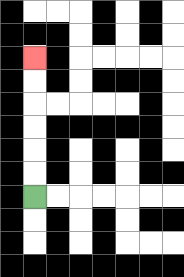{'start': '[1, 8]', 'end': '[1, 2]', 'path_directions': 'U,U,U,U,U,U', 'path_coordinates': '[[1, 8], [1, 7], [1, 6], [1, 5], [1, 4], [1, 3], [1, 2]]'}